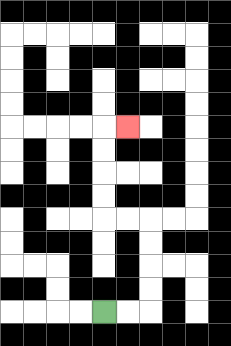{'start': '[4, 13]', 'end': '[5, 5]', 'path_directions': 'R,R,U,U,U,U,L,L,U,U,U,U,R', 'path_coordinates': '[[4, 13], [5, 13], [6, 13], [6, 12], [6, 11], [6, 10], [6, 9], [5, 9], [4, 9], [4, 8], [4, 7], [4, 6], [4, 5], [5, 5]]'}